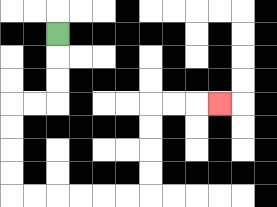{'start': '[2, 1]', 'end': '[9, 4]', 'path_directions': 'D,D,D,L,L,D,D,D,D,R,R,R,R,R,R,U,U,U,U,R,R,R', 'path_coordinates': '[[2, 1], [2, 2], [2, 3], [2, 4], [1, 4], [0, 4], [0, 5], [0, 6], [0, 7], [0, 8], [1, 8], [2, 8], [3, 8], [4, 8], [5, 8], [6, 8], [6, 7], [6, 6], [6, 5], [6, 4], [7, 4], [8, 4], [9, 4]]'}